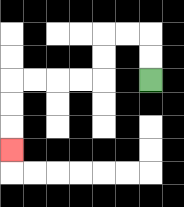{'start': '[6, 3]', 'end': '[0, 6]', 'path_directions': 'U,U,L,L,D,D,L,L,L,L,D,D,D', 'path_coordinates': '[[6, 3], [6, 2], [6, 1], [5, 1], [4, 1], [4, 2], [4, 3], [3, 3], [2, 3], [1, 3], [0, 3], [0, 4], [0, 5], [0, 6]]'}